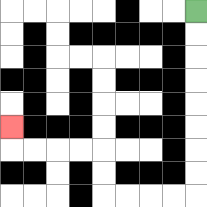{'start': '[8, 0]', 'end': '[0, 5]', 'path_directions': 'D,D,D,D,D,D,D,D,L,L,L,L,U,U,L,L,L,L,U', 'path_coordinates': '[[8, 0], [8, 1], [8, 2], [8, 3], [8, 4], [8, 5], [8, 6], [8, 7], [8, 8], [7, 8], [6, 8], [5, 8], [4, 8], [4, 7], [4, 6], [3, 6], [2, 6], [1, 6], [0, 6], [0, 5]]'}